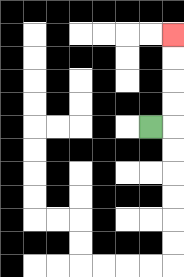{'start': '[6, 5]', 'end': '[7, 1]', 'path_directions': 'R,U,U,U,U', 'path_coordinates': '[[6, 5], [7, 5], [7, 4], [7, 3], [7, 2], [7, 1]]'}